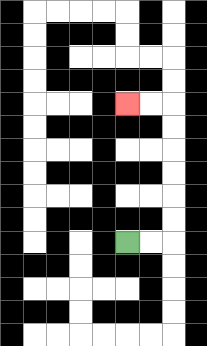{'start': '[5, 10]', 'end': '[5, 4]', 'path_directions': 'R,R,U,U,U,U,U,U,L,L', 'path_coordinates': '[[5, 10], [6, 10], [7, 10], [7, 9], [7, 8], [7, 7], [7, 6], [7, 5], [7, 4], [6, 4], [5, 4]]'}